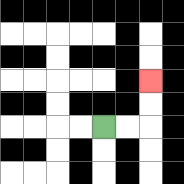{'start': '[4, 5]', 'end': '[6, 3]', 'path_directions': 'R,R,U,U', 'path_coordinates': '[[4, 5], [5, 5], [6, 5], [6, 4], [6, 3]]'}